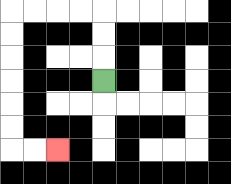{'start': '[4, 3]', 'end': '[2, 6]', 'path_directions': 'U,U,U,L,L,L,L,D,D,D,D,D,D,R,R', 'path_coordinates': '[[4, 3], [4, 2], [4, 1], [4, 0], [3, 0], [2, 0], [1, 0], [0, 0], [0, 1], [0, 2], [0, 3], [0, 4], [0, 5], [0, 6], [1, 6], [2, 6]]'}